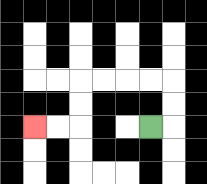{'start': '[6, 5]', 'end': '[1, 5]', 'path_directions': 'R,U,U,L,L,L,L,D,D,L,L', 'path_coordinates': '[[6, 5], [7, 5], [7, 4], [7, 3], [6, 3], [5, 3], [4, 3], [3, 3], [3, 4], [3, 5], [2, 5], [1, 5]]'}